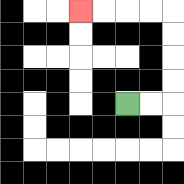{'start': '[5, 4]', 'end': '[3, 0]', 'path_directions': 'R,R,U,U,U,U,L,L,L,L', 'path_coordinates': '[[5, 4], [6, 4], [7, 4], [7, 3], [7, 2], [7, 1], [7, 0], [6, 0], [5, 0], [4, 0], [3, 0]]'}